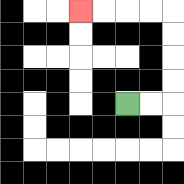{'start': '[5, 4]', 'end': '[3, 0]', 'path_directions': 'R,R,U,U,U,U,L,L,L,L', 'path_coordinates': '[[5, 4], [6, 4], [7, 4], [7, 3], [7, 2], [7, 1], [7, 0], [6, 0], [5, 0], [4, 0], [3, 0]]'}